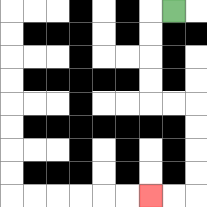{'start': '[7, 0]', 'end': '[6, 8]', 'path_directions': 'L,D,D,D,D,R,R,D,D,D,D,L,L', 'path_coordinates': '[[7, 0], [6, 0], [6, 1], [6, 2], [6, 3], [6, 4], [7, 4], [8, 4], [8, 5], [8, 6], [8, 7], [8, 8], [7, 8], [6, 8]]'}